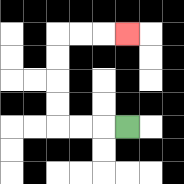{'start': '[5, 5]', 'end': '[5, 1]', 'path_directions': 'L,L,L,U,U,U,U,R,R,R', 'path_coordinates': '[[5, 5], [4, 5], [3, 5], [2, 5], [2, 4], [2, 3], [2, 2], [2, 1], [3, 1], [4, 1], [5, 1]]'}